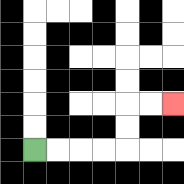{'start': '[1, 6]', 'end': '[7, 4]', 'path_directions': 'R,R,R,R,U,U,R,R', 'path_coordinates': '[[1, 6], [2, 6], [3, 6], [4, 6], [5, 6], [5, 5], [5, 4], [6, 4], [7, 4]]'}